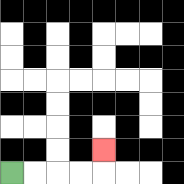{'start': '[0, 7]', 'end': '[4, 6]', 'path_directions': 'R,R,R,R,U', 'path_coordinates': '[[0, 7], [1, 7], [2, 7], [3, 7], [4, 7], [4, 6]]'}